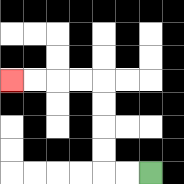{'start': '[6, 7]', 'end': '[0, 3]', 'path_directions': 'L,L,U,U,U,U,L,L,L,L', 'path_coordinates': '[[6, 7], [5, 7], [4, 7], [4, 6], [4, 5], [4, 4], [4, 3], [3, 3], [2, 3], [1, 3], [0, 3]]'}